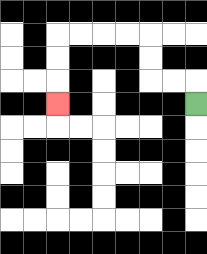{'start': '[8, 4]', 'end': '[2, 4]', 'path_directions': 'U,L,L,U,U,L,L,L,L,D,D,D', 'path_coordinates': '[[8, 4], [8, 3], [7, 3], [6, 3], [6, 2], [6, 1], [5, 1], [4, 1], [3, 1], [2, 1], [2, 2], [2, 3], [2, 4]]'}